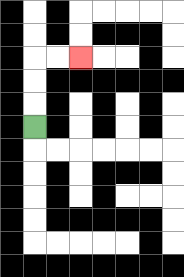{'start': '[1, 5]', 'end': '[3, 2]', 'path_directions': 'U,U,U,R,R', 'path_coordinates': '[[1, 5], [1, 4], [1, 3], [1, 2], [2, 2], [3, 2]]'}